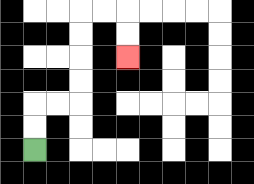{'start': '[1, 6]', 'end': '[5, 2]', 'path_directions': 'U,U,R,R,U,U,U,U,R,R,D,D', 'path_coordinates': '[[1, 6], [1, 5], [1, 4], [2, 4], [3, 4], [3, 3], [3, 2], [3, 1], [3, 0], [4, 0], [5, 0], [5, 1], [5, 2]]'}